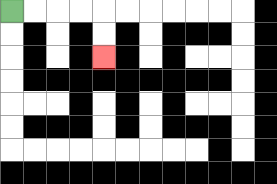{'start': '[0, 0]', 'end': '[4, 2]', 'path_directions': 'R,R,R,R,D,D', 'path_coordinates': '[[0, 0], [1, 0], [2, 0], [3, 0], [4, 0], [4, 1], [4, 2]]'}